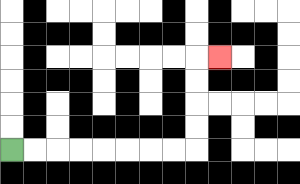{'start': '[0, 6]', 'end': '[9, 2]', 'path_directions': 'R,R,R,R,R,R,R,R,U,U,U,U,R', 'path_coordinates': '[[0, 6], [1, 6], [2, 6], [3, 6], [4, 6], [5, 6], [6, 6], [7, 6], [8, 6], [8, 5], [8, 4], [8, 3], [8, 2], [9, 2]]'}